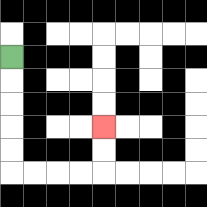{'start': '[0, 2]', 'end': '[4, 5]', 'path_directions': 'D,D,D,D,D,R,R,R,R,U,U', 'path_coordinates': '[[0, 2], [0, 3], [0, 4], [0, 5], [0, 6], [0, 7], [1, 7], [2, 7], [3, 7], [4, 7], [4, 6], [4, 5]]'}